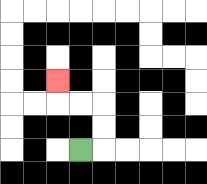{'start': '[3, 6]', 'end': '[2, 3]', 'path_directions': 'R,U,U,L,L,U', 'path_coordinates': '[[3, 6], [4, 6], [4, 5], [4, 4], [3, 4], [2, 4], [2, 3]]'}